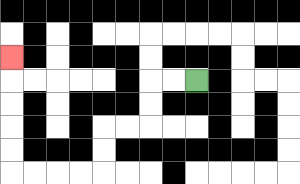{'start': '[8, 3]', 'end': '[0, 2]', 'path_directions': 'L,L,D,D,L,L,D,D,L,L,L,L,U,U,U,U,U', 'path_coordinates': '[[8, 3], [7, 3], [6, 3], [6, 4], [6, 5], [5, 5], [4, 5], [4, 6], [4, 7], [3, 7], [2, 7], [1, 7], [0, 7], [0, 6], [0, 5], [0, 4], [0, 3], [0, 2]]'}